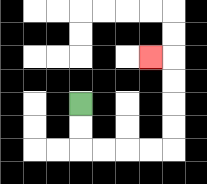{'start': '[3, 4]', 'end': '[6, 2]', 'path_directions': 'D,D,R,R,R,R,U,U,U,U,L', 'path_coordinates': '[[3, 4], [3, 5], [3, 6], [4, 6], [5, 6], [6, 6], [7, 6], [7, 5], [7, 4], [7, 3], [7, 2], [6, 2]]'}